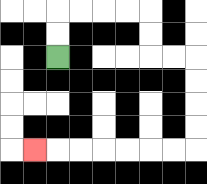{'start': '[2, 2]', 'end': '[1, 6]', 'path_directions': 'U,U,R,R,R,R,D,D,R,R,D,D,D,D,L,L,L,L,L,L,L', 'path_coordinates': '[[2, 2], [2, 1], [2, 0], [3, 0], [4, 0], [5, 0], [6, 0], [6, 1], [6, 2], [7, 2], [8, 2], [8, 3], [8, 4], [8, 5], [8, 6], [7, 6], [6, 6], [5, 6], [4, 6], [3, 6], [2, 6], [1, 6]]'}